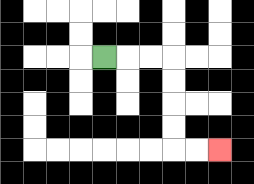{'start': '[4, 2]', 'end': '[9, 6]', 'path_directions': 'R,R,R,D,D,D,D,R,R', 'path_coordinates': '[[4, 2], [5, 2], [6, 2], [7, 2], [7, 3], [7, 4], [7, 5], [7, 6], [8, 6], [9, 6]]'}